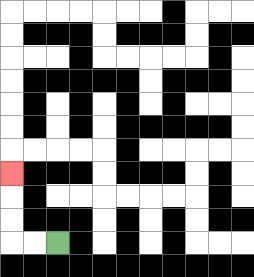{'start': '[2, 10]', 'end': '[0, 7]', 'path_directions': 'L,L,U,U,U', 'path_coordinates': '[[2, 10], [1, 10], [0, 10], [0, 9], [0, 8], [0, 7]]'}